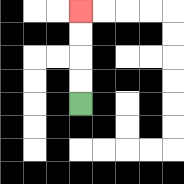{'start': '[3, 4]', 'end': '[3, 0]', 'path_directions': 'U,U,U,U', 'path_coordinates': '[[3, 4], [3, 3], [3, 2], [3, 1], [3, 0]]'}